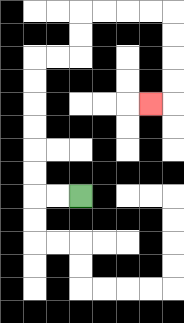{'start': '[3, 8]', 'end': '[6, 4]', 'path_directions': 'L,L,U,U,U,U,U,U,R,R,U,U,R,R,R,R,D,D,D,D,L', 'path_coordinates': '[[3, 8], [2, 8], [1, 8], [1, 7], [1, 6], [1, 5], [1, 4], [1, 3], [1, 2], [2, 2], [3, 2], [3, 1], [3, 0], [4, 0], [5, 0], [6, 0], [7, 0], [7, 1], [7, 2], [7, 3], [7, 4], [6, 4]]'}